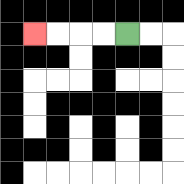{'start': '[5, 1]', 'end': '[1, 1]', 'path_directions': 'L,L,L,L', 'path_coordinates': '[[5, 1], [4, 1], [3, 1], [2, 1], [1, 1]]'}